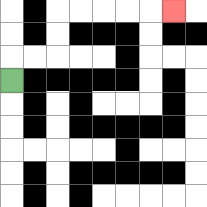{'start': '[0, 3]', 'end': '[7, 0]', 'path_directions': 'U,R,R,U,U,R,R,R,R,R', 'path_coordinates': '[[0, 3], [0, 2], [1, 2], [2, 2], [2, 1], [2, 0], [3, 0], [4, 0], [5, 0], [6, 0], [7, 0]]'}